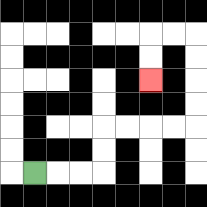{'start': '[1, 7]', 'end': '[6, 3]', 'path_directions': 'R,R,R,U,U,R,R,R,R,U,U,U,U,L,L,D,D', 'path_coordinates': '[[1, 7], [2, 7], [3, 7], [4, 7], [4, 6], [4, 5], [5, 5], [6, 5], [7, 5], [8, 5], [8, 4], [8, 3], [8, 2], [8, 1], [7, 1], [6, 1], [6, 2], [6, 3]]'}